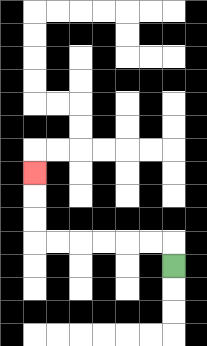{'start': '[7, 11]', 'end': '[1, 7]', 'path_directions': 'U,L,L,L,L,L,L,U,U,U', 'path_coordinates': '[[7, 11], [7, 10], [6, 10], [5, 10], [4, 10], [3, 10], [2, 10], [1, 10], [1, 9], [1, 8], [1, 7]]'}